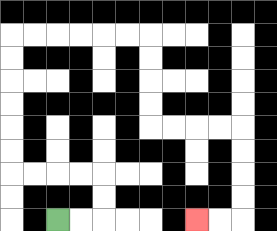{'start': '[2, 9]', 'end': '[8, 9]', 'path_directions': 'R,R,U,U,L,L,L,L,U,U,U,U,U,U,R,R,R,R,R,R,D,D,D,D,R,R,R,R,D,D,D,D,L,L', 'path_coordinates': '[[2, 9], [3, 9], [4, 9], [4, 8], [4, 7], [3, 7], [2, 7], [1, 7], [0, 7], [0, 6], [0, 5], [0, 4], [0, 3], [0, 2], [0, 1], [1, 1], [2, 1], [3, 1], [4, 1], [5, 1], [6, 1], [6, 2], [6, 3], [6, 4], [6, 5], [7, 5], [8, 5], [9, 5], [10, 5], [10, 6], [10, 7], [10, 8], [10, 9], [9, 9], [8, 9]]'}